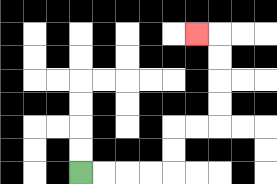{'start': '[3, 7]', 'end': '[8, 1]', 'path_directions': 'R,R,R,R,U,U,R,R,U,U,U,U,L', 'path_coordinates': '[[3, 7], [4, 7], [5, 7], [6, 7], [7, 7], [7, 6], [7, 5], [8, 5], [9, 5], [9, 4], [9, 3], [9, 2], [9, 1], [8, 1]]'}